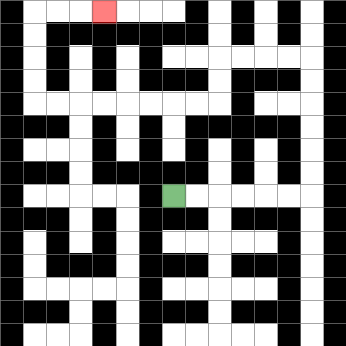{'start': '[7, 8]', 'end': '[4, 0]', 'path_directions': 'R,R,R,R,R,R,U,U,U,U,U,U,L,L,L,L,D,D,L,L,L,L,L,L,L,L,U,U,U,U,R,R,R', 'path_coordinates': '[[7, 8], [8, 8], [9, 8], [10, 8], [11, 8], [12, 8], [13, 8], [13, 7], [13, 6], [13, 5], [13, 4], [13, 3], [13, 2], [12, 2], [11, 2], [10, 2], [9, 2], [9, 3], [9, 4], [8, 4], [7, 4], [6, 4], [5, 4], [4, 4], [3, 4], [2, 4], [1, 4], [1, 3], [1, 2], [1, 1], [1, 0], [2, 0], [3, 0], [4, 0]]'}